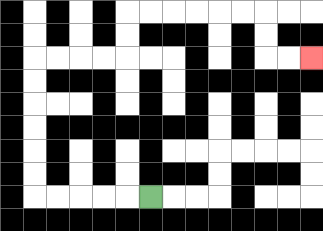{'start': '[6, 8]', 'end': '[13, 2]', 'path_directions': 'L,L,L,L,L,U,U,U,U,U,U,R,R,R,R,U,U,R,R,R,R,R,R,D,D,R,R', 'path_coordinates': '[[6, 8], [5, 8], [4, 8], [3, 8], [2, 8], [1, 8], [1, 7], [1, 6], [1, 5], [1, 4], [1, 3], [1, 2], [2, 2], [3, 2], [4, 2], [5, 2], [5, 1], [5, 0], [6, 0], [7, 0], [8, 0], [9, 0], [10, 0], [11, 0], [11, 1], [11, 2], [12, 2], [13, 2]]'}